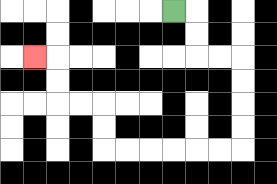{'start': '[7, 0]', 'end': '[1, 2]', 'path_directions': 'R,D,D,R,R,D,D,D,D,L,L,L,L,L,L,U,U,L,L,U,U,L', 'path_coordinates': '[[7, 0], [8, 0], [8, 1], [8, 2], [9, 2], [10, 2], [10, 3], [10, 4], [10, 5], [10, 6], [9, 6], [8, 6], [7, 6], [6, 6], [5, 6], [4, 6], [4, 5], [4, 4], [3, 4], [2, 4], [2, 3], [2, 2], [1, 2]]'}